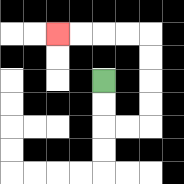{'start': '[4, 3]', 'end': '[2, 1]', 'path_directions': 'D,D,R,R,U,U,U,U,L,L,L,L', 'path_coordinates': '[[4, 3], [4, 4], [4, 5], [5, 5], [6, 5], [6, 4], [6, 3], [6, 2], [6, 1], [5, 1], [4, 1], [3, 1], [2, 1]]'}